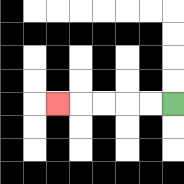{'start': '[7, 4]', 'end': '[2, 4]', 'path_directions': 'L,L,L,L,L', 'path_coordinates': '[[7, 4], [6, 4], [5, 4], [4, 4], [3, 4], [2, 4]]'}